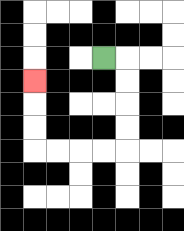{'start': '[4, 2]', 'end': '[1, 3]', 'path_directions': 'R,D,D,D,D,L,L,L,L,U,U,U', 'path_coordinates': '[[4, 2], [5, 2], [5, 3], [5, 4], [5, 5], [5, 6], [4, 6], [3, 6], [2, 6], [1, 6], [1, 5], [1, 4], [1, 3]]'}